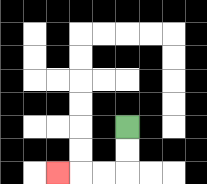{'start': '[5, 5]', 'end': '[2, 7]', 'path_directions': 'D,D,L,L,L', 'path_coordinates': '[[5, 5], [5, 6], [5, 7], [4, 7], [3, 7], [2, 7]]'}